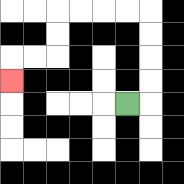{'start': '[5, 4]', 'end': '[0, 3]', 'path_directions': 'R,U,U,U,U,L,L,L,L,D,D,L,L,D', 'path_coordinates': '[[5, 4], [6, 4], [6, 3], [6, 2], [6, 1], [6, 0], [5, 0], [4, 0], [3, 0], [2, 0], [2, 1], [2, 2], [1, 2], [0, 2], [0, 3]]'}